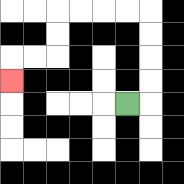{'start': '[5, 4]', 'end': '[0, 3]', 'path_directions': 'R,U,U,U,U,L,L,L,L,D,D,L,L,D', 'path_coordinates': '[[5, 4], [6, 4], [6, 3], [6, 2], [6, 1], [6, 0], [5, 0], [4, 0], [3, 0], [2, 0], [2, 1], [2, 2], [1, 2], [0, 2], [0, 3]]'}